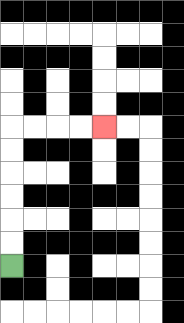{'start': '[0, 11]', 'end': '[4, 5]', 'path_directions': 'U,U,U,U,U,U,R,R,R,R', 'path_coordinates': '[[0, 11], [0, 10], [0, 9], [0, 8], [0, 7], [0, 6], [0, 5], [1, 5], [2, 5], [3, 5], [4, 5]]'}